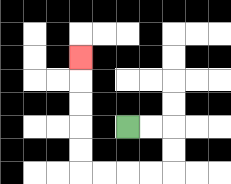{'start': '[5, 5]', 'end': '[3, 2]', 'path_directions': 'R,R,D,D,L,L,L,L,U,U,U,U,U', 'path_coordinates': '[[5, 5], [6, 5], [7, 5], [7, 6], [7, 7], [6, 7], [5, 7], [4, 7], [3, 7], [3, 6], [3, 5], [3, 4], [3, 3], [3, 2]]'}